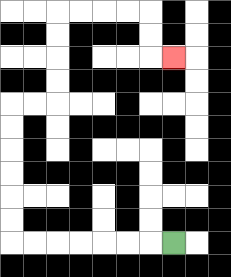{'start': '[7, 10]', 'end': '[7, 2]', 'path_directions': 'L,L,L,L,L,L,L,U,U,U,U,U,U,R,R,U,U,U,U,R,R,R,R,D,D,R', 'path_coordinates': '[[7, 10], [6, 10], [5, 10], [4, 10], [3, 10], [2, 10], [1, 10], [0, 10], [0, 9], [0, 8], [0, 7], [0, 6], [0, 5], [0, 4], [1, 4], [2, 4], [2, 3], [2, 2], [2, 1], [2, 0], [3, 0], [4, 0], [5, 0], [6, 0], [6, 1], [6, 2], [7, 2]]'}